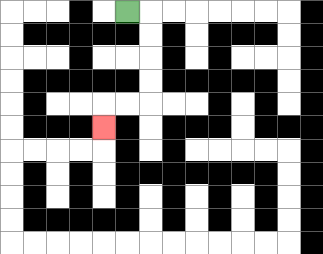{'start': '[5, 0]', 'end': '[4, 5]', 'path_directions': 'R,D,D,D,D,L,L,D', 'path_coordinates': '[[5, 0], [6, 0], [6, 1], [6, 2], [6, 3], [6, 4], [5, 4], [4, 4], [4, 5]]'}